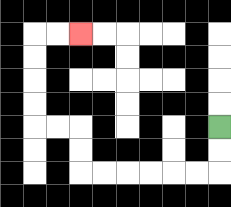{'start': '[9, 5]', 'end': '[3, 1]', 'path_directions': 'D,D,L,L,L,L,L,L,U,U,L,L,U,U,U,U,R,R', 'path_coordinates': '[[9, 5], [9, 6], [9, 7], [8, 7], [7, 7], [6, 7], [5, 7], [4, 7], [3, 7], [3, 6], [3, 5], [2, 5], [1, 5], [1, 4], [1, 3], [1, 2], [1, 1], [2, 1], [3, 1]]'}